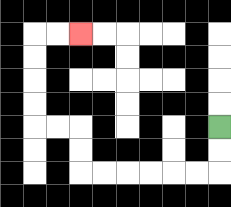{'start': '[9, 5]', 'end': '[3, 1]', 'path_directions': 'D,D,L,L,L,L,L,L,U,U,L,L,U,U,U,U,R,R', 'path_coordinates': '[[9, 5], [9, 6], [9, 7], [8, 7], [7, 7], [6, 7], [5, 7], [4, 7], [3, 7], [3, 6], [3, 5], [2, 5], [1, 5], [1, 4], [1, 3], [1, 2], [1, 1], [2, 1], [3, 1]]'}